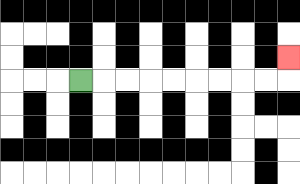{'start': '[3, 3]', 'end': '[12, 2]', 'path_directions': 'R,R,R,R,R,R,R,R,R,U', 'path_coordinates': '[[3, 3], [4, 3], [5, 3], [6, 3], [7, 3], [8, 3], [9, 3], [10, 3], [11, 3], [12, 3], [12, 2]]'}